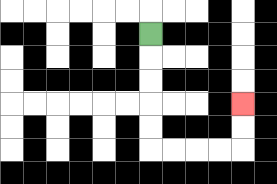{'start': '[6, 1]', 'end': '[10, 4]', 'path_directions': 'D,D,D,D,D,R,R,R,R,U,U', 'path_coordinates': '[[6, 1], [6, 2], [6, 3], [6, 4], [6, 5], [6, 6], [7, 6], [8, 6], [9, 6], [10, 6], [10, 5], [10, 4]]'}